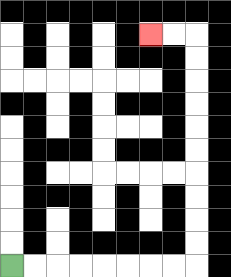{'start': '[0, 11]', 'end': '[6, 1]', 'path_directions': 'R,R,R,R,R,R,R,R,U,U,U,U,U,U,U,U,U,U,L,L', 'path_coordinates': '[[0, 11], [1, 11], [2, 11], [3, 11], [4, 11], [5, 11], [6, 11], [7, 11], [8, 11], [8, 10], [8, 9], [8, 8], [8, 7], [8, 6], [8, 5], [8, 4], [8, 3], [8, 2], [8, 1], [7, 1], [6, 1]]'}